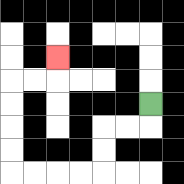{'start': '[6, 4]', 'end': '[2, 2]', 'path_directions': 'D,L,L,D,D,L,L,L,L,U,U,U,U,R,R,U', 'path_coordinates': '[[6, 4], [6, 5], [5, 5], [4, 5], [4, 6], [4, 7], [3, 7], [2, 7], [1, 7], [0, 7], [0, 6], [0, 5], [0, 4], [0, 3], [1, 3], [2, 3], [2, 2]]'}